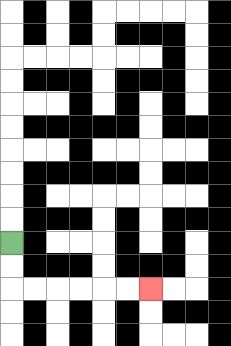{'start': '[0, 10]', 'end': '[6, 12]', 'path_directions': 'D,D,R,R,R,R,R,R', 'path_coordinates': '[[0, 10], [0, 11], [0, 12], [1, 12], [2, 12], [3, 12], [4, 12], [5, 12], [6, 12]]'}